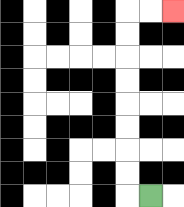{'start': '[6, 8]', 'end': '[7, 0]', 'path_directions': 'L,U,U,U,U,U,U,U,U,R,R', 'path_coordinates': '[[6, 8], [5, 8], [5, 7], [5, 6], [5, 5], [5, 4], [5, 3], [5, 2], [5, 1], [5, 0], [6, 0], [7, 0]]'}